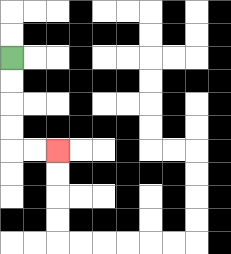{'start': '[0, 2]', 'end': '[2, 6]', 'path_directions': 'D,D,D,D,R,R', 'path_coordinates': '[[0, 2], [0, 3], [0, 4], [0, 5], [0, 6], [1, 6], [2, 6]]'}